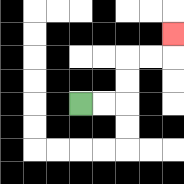{'start': '[3, 4]', 'end': '[7, 1]', 'path_directions': 'R,R,U,U,R,R,U', 'path_coordinates': '[[3, 4], [4, 4], [5, 4], [5, 3], [5, 2], [6, 2], [7, 2], [7, 1]]'}